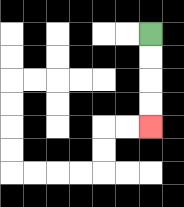{'start': '[6, 1]', 'end': '[6, 5]', 'path_directions': 'D,D,D,D', 'path_coordinates': '[[6, 1], [6, 2], [6, 3], [6, 4], [6, 5]]'}